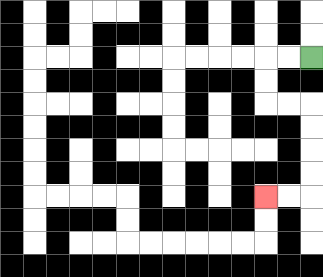{'start': '[13, 2]', 'end': '[11, 8]', 'path_directions': 'L,L,D,D,R,R,D,D,D,D,L,L', 'path_coordinates': '[[13, 2], [12, 2], [11, 2], [11, 3], [11, 4], [12, 4], [13, 4], [13, 5], [13, 6], [13, 7], [13, 8], [12, 8], [11, 8]]'}